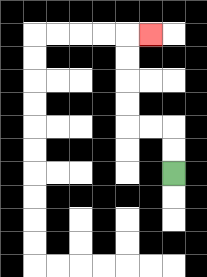{'start': '[7, 7]', 'end': '[6, 1]', 'path_directions': 'U,U,L,L,U,U,U,U,R', 'path_coordinates': '[[7, 7], [7, 6], [7, 5], [6, 5], [5, 5], [5, 4], [5, 3], [5, 2], [5, 1], [6, 1]]'}